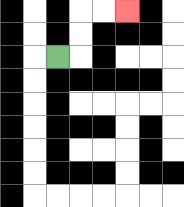{'start': '[2, 2]', 'end': '[5, 0]', 'path_directions': 'R,U,U,R,R', 'path_coordinates': '[[2, 2], [3, 2], [3, 1], [3, 0], [4, 0], [5, 0]]'}